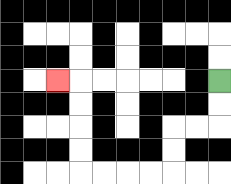{'start': '[9, 3]', 'end': '[2, 3]', 'path_directions': 'D,D,L,L,D,D,L,L,L,L,U,U,U,U,L', 'path_coordinates': '[[9, 3], [9, 4], [9, 5], [8, 5], [7, 5], [7, 6], [7, 7], [6, 7], [5, 7], [4, 7], [3, 7], [3, 6], [3, 5], [3, 4], [3, 3], [2, 3]]'}